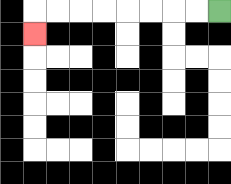{'start': '[9, 0]', 'end': '[1, 1]', 'path_directions': 'L,L,L,L,L,L,L,L,D', 'path_coordinates': '[[9, 0], [8, 0], [7, 0], [6, 0], [5, 0], [4, 0], [3, 0], [2, 0], [1, 0], [1, 1]]'}